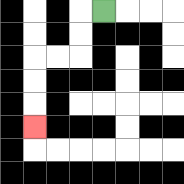{'start': '[4, 0]', 'end': '[1, 5]', 'path_directions': 'L,D,D,L,L,D,D,D', 'path_coordinates': '[[4, 0], [3, 0], [3, 1], [3, 2], [2, 2], [1, 2], [1, 3], [1, 4], [1, 5]]'}